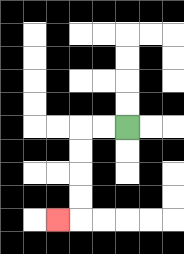{'start': '[5, 5]', 'end': '[2, 9]', 'path_directions': 'L,L,D,D,D,D,L', 'path_coordinates': '[[5, 5], [4, 5], [3, 5], [3, 6], [3, 7], [3, 8], [3, 9], [2, 9]]'}